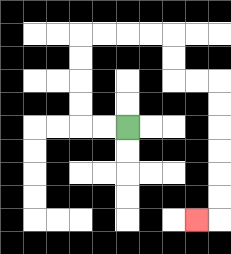{'start': '[5, 5]', 'end': '[8, 9]', 'path_directions': 'L,L,U,U,U,U,R,R,R,R,D,D,R,R,D,D,D,D,D,D,L', 'path_coordinates': '[[5, 5], [4, 5], [3, 5], [3, 4], [3, 3], [3, 2], [3, 1], [4, 1], [5, 1], [6, 1], [7, 1], [7, 2], [7, 3], [8, 3], [9, 3], [9, 4], [9, 5], [9, 6], [9, 7], [9, 8], [9, 9], [8, 9]]'}